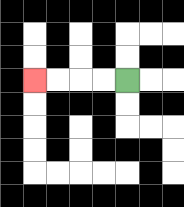{'start': '[5, 3]', 'end': '[1, 3]', 'path_directions': 'L,L,L,L', 'path_coordinates': '[[5, 3], [4, 3], [3, 3], [2, 3], [1, 3]]'}